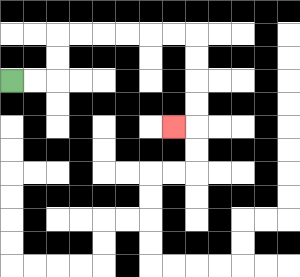{'start': '[0, 3]', 'end': '[7, 5]', 'path_directions': 'R,R,U,U,R,R,R,R,R,R,D,D,D,D,L', 'path_coordinates': '[[0, 3], [1, 3], [2, 3], [2, 2], [2, 1], [3, 1], [4, 1], [5, 1], [6, 1], [7, 1], [8, 1], [8, 2], [8, 3], [8, 4], [8, 5], [7, 5]]'}